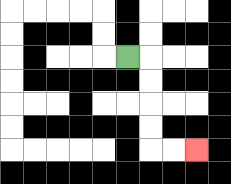{'start': '[5, 2]', 'end': '[8, 6]', 'path_directions': 'R,D,D,D,D,R,R', 'path_coordinates': '[[5, 2], [6, 2], [6, 3], [6, 4], [6, 5], [6, 6], [7, 6], [8, 6]]'}